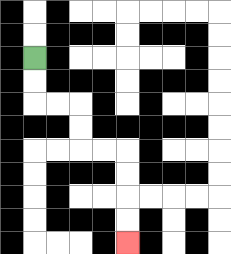{'start': '[1, 2]', 'end': '[5, 10]', 'path_directions': 'D,D,R,R,D,D,R,R,D,D,D,D', 'path_coordinates': '[[1, 2], [1, 3], [1, 4], [2, 4], [3, 4], [3, 5], [3, 6], [4, 6], [5, 6], [5, 7], [5, 8], [5, 9], [5, 10]]'}